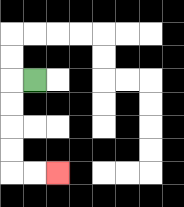{'start': '[1, 3]', 'end': '[2, 7]', 'path_directions': 'L,D,D,D,D,R,R', 'path_coordinates': '[[1, 3], [0, 3], [0, 4], [0, 5], [0, 6], [0, 7], [1, 7], [2, 7]]'}